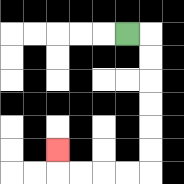{'start': '[5, 1]', 'end': '[2, 6]', 'path_directions': 'R,D,D,D,D,D,D,L,L,L,L,U', 'path_coordinates': '[[5, 1], [6, 1], [6, 2], [6, 3], [6, 4], [6, 5], [6, 6], [6, 7], [5, 7], [4, 7], [3, 7], [2, 7], [2, 6]]'}